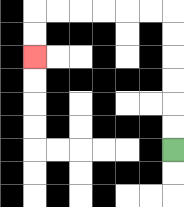{'start': '[7, 6]', 'end': '[1, 2]', 'path_directions': 'U,U,U,U,U,U,L,L,L,L,L,L,D,D', 'path_coordinates': '[[7, 6], [7, 5], [7, 4], [7, 3], [7, 2], [7, 1], [7, 0], [6, 0], [5, 0], [4, 0], [3, 0], [2, 0], [1, 0], [1, 1], [1, 2]]'}